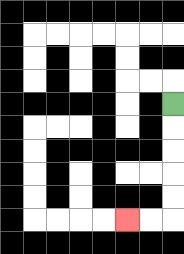{'start': '[7, 4]', 'end': '[5, 9]', 'path_directions': 'D,D,D,D,D,L,L', 'path_coordinates': '[[7, 4], [7, 5], [7, 6], [7, 7], [7, 8], [7, 9], [6, 9], [5, 9]]'}